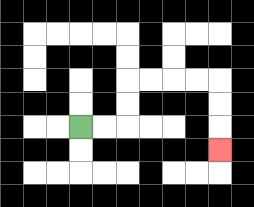{'start': '[3, 5]', 'end': '[9, 6]', 'path_directions': 'R,R,U,U,R,R,R,R,D,D,D', 'path_coordinates': '[[3, 5], [4, 5], [5, 5], [5, 4], [5, 3], [6, 3], [7, 3], [8, 3], [9, 3], [9, 4], [9, 5], [9, 6]]'}